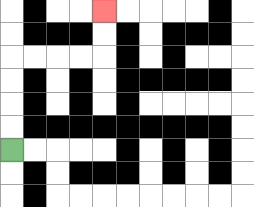{'start': '[0, 6]', 'end': '[4, 0]', 'path_directions': 'U,U,U,U,R,R,R,R,U,U', 'path_coordinates': '[[0, 6], [0, 5], [0, 4], [0, 3], [0, 2], [1, 2], [2, 2], [3, 2], [4, 2], [4, 1], [4, 0]]'}